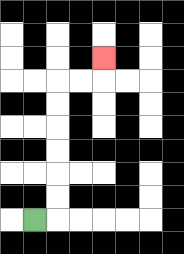{'start': '[1, 9]', 'end': '[4, 2]', 'path_directions': 'R,U,U,U,U,U,U,R,R,U', 'path_coordinates': '[[1, 9], [2, 9], [2, 8], [2, 7], [2, 6], [2, 5], [2, 4], [2, 3], [3, 3], [4, 3], [4, 2]]'}